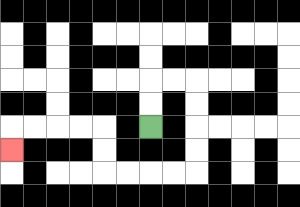{'start': '[6, 5]', 'end': '[0, 6]', 'path_directions': 'U,U,R,R,D,D,D,D,L,L,L,L,U,U,L,L,L,L,D', 'path_coordinates': '[[6, 5], [6, 4], [6, 3], [7, 3], [8, 3], [8, 4], [8, 5], [8, 6], [8, 7], [7, 7], [6, 7], [5, 7], [4, 7], [4, 6], [4, 5], [3, 5], [2, 5], [1, 5], [0, 5], [0, 6]]'}